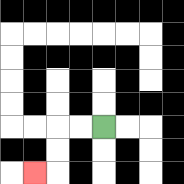{'start': '[4, 5]', 'end': '[1, 7]', 'path_directions': 'L,L,D,D,L', 'path_coordinates': '[[4, 5], [3, 5], [2, 5], [2, 6], [2, 7], [1, 7]]'}